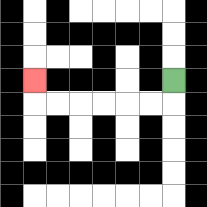{'start': '[7, 3]', 'end': '[1, 3]', 'path_directions': 'D,L,L,L,L,L,L,U', 'path_coordinates': '[[7, 3], [7, 4], [6, 4], [5, 4], [4, 4], [3, 4], [2, 4], [1, 4], [1, 3]]'}